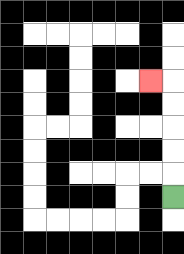{'start': '[7, 8]', 'end': '[6, 3]', 'path_directions': 'U,U,U,U,U,L', 'path_coordinates': '[[7, 8], [7, 7], [7, 6], [7, 5], [7, 4], [7, 3], [6, 3]]'}